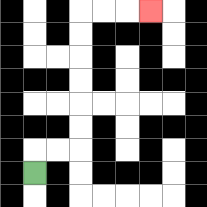{'start': '[1, 7]', 'end': '[6, 0]', 'path_directions': 'U,R,R,U,U,U,U,U,U,R,R,R', 'path_coordinates': '[[1, 7], [1, 6], [2, 6], [3, 6], [3, 5], [3, 4], [3, 3], [3, 2], [3, 1], [3, 0], [4, 0], [5, 0], [6, 0]]'}